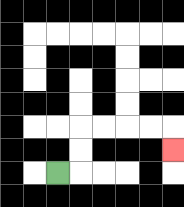{'start': '[2, 7]', 'end': '[7, 6]', 'path_directions': 'R,U,U,R,R,R,R,D', 'path_coordinates': '[[2, 7], [3, 7], [3, 6], [3, 5], [4, 5], [5, 5], [6, 5], [7, 5], [7, 6]]'}